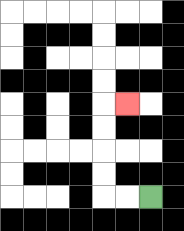{'start': '[6, 8]', 'end': '[5, 4]', 'path_directions': 'L,L,U,U,U,U,R', 'path_coordinates': '[[6, 8], [5, 8], [4, 8], [4, 7], [4, 6], [4, 5], [4, 4], [5, 4]]'}